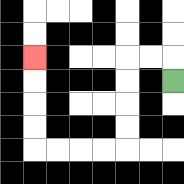{'start': '[7, 3]', 'end': '[1, 2]', 'path_directions': 'U,L,L,D,D,D,D,L,L,L,L,U,U,U,U', 'path_coordinates': '[[7, 3], [7, 2], [6, 2], [5, 2], [5, 3], [5, 4], [5, 5], [5, 6], [4, 6], [3, 6], [2, 6], [1, 6], [1, 5], [1, 4], [1, 3], [1, 2]]'}